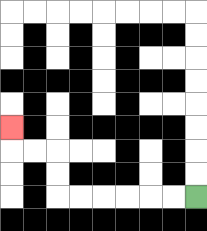{'start': '[8, 8]', 'end': '[0, 5]', 'path_directions': 'L,L,L,L,L,L,U,U,L,L,U', 'path_coordinates': '[[8, 8], [7, 8], [6, 8], [5, 8], [4, 8], [3, 8], [2, 8], [2, 7], [2, 6], [1, 6], [0, 6], [0, 5]]'}